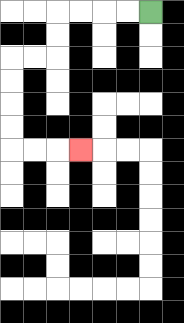{'start': '[6, 0]', 'end': '[3, 6]', 'path_directions': 'L,L,L,L,D,D,L,L,D,D,D,D,R,R,R', 'path_coordinates': '[[6, 0], [5, 0], [4, 0], [3, 0], [2, 0], [2, 1], [2, 2], [1, 2], [0, 2], [0, 3], [0, 4], [0, 5], [0, 6], [1, 6], [2, 6], [3, 6]]'}